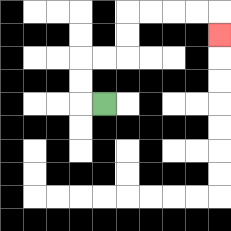{'start': '[4, 4]', 'end': '[9, 1]', 'path_directions': 'L,U,U,R,R,U,U,R,R,R,R,D', 'path_coordinates': '[[4, 4], [3, 4], [3, 3], [3, 2], [4, 2], [5, 2], [5, 1], [5, 0], [6, 0], [7, 0], [8, 0], [9, 0], [9, 1]]'}